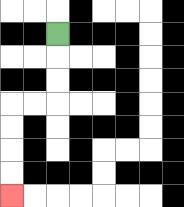{'start': '[2, 1]', 'end': '[0, 8]', 'path_directions': 'D,D,D,L,L,D,D,D,D', 'path_coordinates': '[[2, 1], [2, 2], [2, 3], [2, 4], [1, 4], [0, 4], [0, 5], [0, 6], [0, 7], [0, 8]]'}